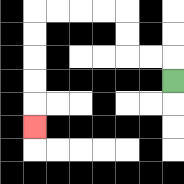{'start': '[7, 3]', 'end': '[1, 5]', 'path_directions': 'U,L,L,U,U,L,L,L,L,D,D,D,D,D', 'path_coordinates': '[[7, 3], [7, 2], [6, 2], [5, 2], [5, 1], [5, 0], [4, 0], [3, 0], [2, 0], [1, 0], [1, 1], [1, 2], [1, 3], [1, 4], [1, 5]]'}